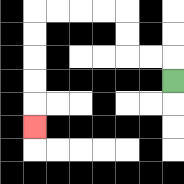{'start': '[7, 3]', 'end': '[1, 5]', 'path_directions': 'U,L,L,U,U,L,L,L,L,D,D,D,D,D', 'path_coordinates': '[[7, 3], [7, 2], [6, 2], [5, 2], [5, 1], [5, 0], [4, 0], [3, 0], [2, 0], [1, 0], [1, 1], [1, 2], [1, 3], [1, 4], [1, 5]]'}